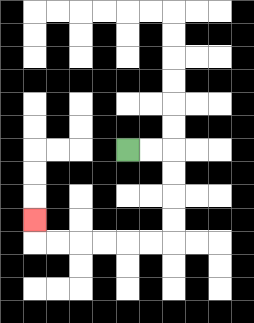{'start': '[5, 6]', 'end': '[1, 9]', 'path_directions': 'R,R,D,D,D,D,L,L,L,L,L,L,U', 'path_coordinates': '[[5, 6], [6, 6], [7, 6], [7, 7], [7, 8], [7, 9], [7, 10], [6, 10], [5, 10], [4, 10], [3, 10], [2, 10], [1, 10], [1, 9]]'}